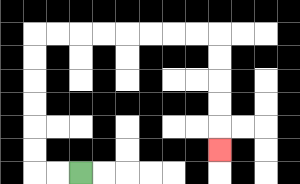{'start': '[3, 7]', 'end': '[9, 6]', 'path_directions': 'L,L,U,U,U,U,U,U,R,R,R,R,R,R,R,R,D,D,D,D,D', 'path_coordinates': '[[3, 7], [2, 7], [1, 7], [1, 6], [1, 5], [1, 4], [1, 3], [1, 2], [1, 1], [2, 1], [3, 1], [4, 1], [5, 1], [6, 1], [7, 1], [8, 1], [9, 1], [9, 2], [9, 3], [9, 4], [9, 5], [9, 6]]'}